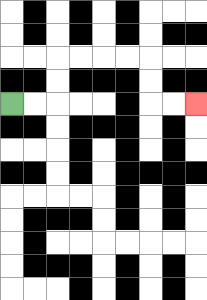{'start': '[0, 4]', 'end': '[8, 4]', 'path_directions': 'R,R,U,U,R,R,R,R,D,D,R,R', 'path_coordinates': '[[0, 4], [1, 4], [2, 4], [2, 3], [2, 2], [3, 2], [4, 2], [5, 2], [6, 2], [6, 3], [6, 4], [7, 4], [8, 4]]'}